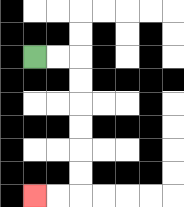{'start': '[1, 2]', 'end': '[1, 8]', 'path_directions': 'R,R,D,D,D,D,D,D,L,L', 'path_coordinates': '[[1, 2], [2, 2], [3, 2], [3, 3], [3, 4], [3, 5], [3, 6], [3, 7], [3, 8], [2, 8], [1, 8]]'}